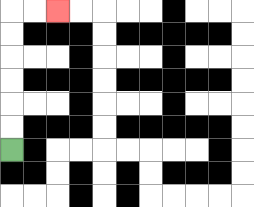{'start': '[0, 6]', 'end': '[2, 0]', 'path_directions': 'U,U,U,U,U,U,R,R', 'path_coordinates': '[[0, 6], [0, 5], [0, 4], [0, 3], [0, 2], [0, 1], [0, 0], [1, 0], [2, 0]]'}